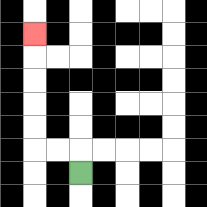{'start': '[3, 7]', 'end': '[1, 1]', 'path_directions': 'U,L,L,U,U,U,U,U', 'path_coordinates': '[[3, 7], [3, 6], [2, 6], [1, 6], [1, 5], [1, 4], [1, 3], [1, 2], [1, 1]]'}